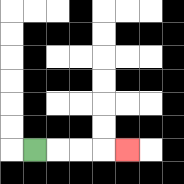{'start': '[1, 6]', 'end': '[5, 6]', 'path_directions': 'R,R,R,R', 'path_coordinates': '[[1, 6], [2, 6], [3, 6], [4, 6], [5, 6]]'}